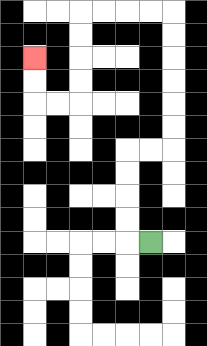{'start': '[6, 10]', 'end': '[1, 2]', 'path_directions': 'L,U,U,U,U,R,R,U,U,U,U,U,U,L,L,L,L,D,D,D,D,L,L,U,U', 'path_coordinates': '[[6, 10], [5, 10], [5, 9], [5, 8], [5, 7], [5, 6], [6, 6], [7, 6], [7, 5], [7, 4], [7, 3], [7, 2], [7, 1], [7, 0], [6, 0], [5, 0], [4, 0], [3, 0], [3, 1], [3, 2], [3, 3], [3, 4], [2, 4], [1, 4], [1, 3], [1, 2]]'}